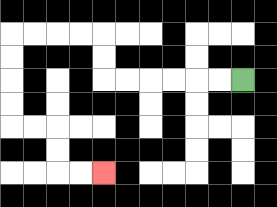{'start': '[10, 3]', 'end': '[4, 7]', 'path_directions': 'L,L,L,L,L,L,U,U,L,L,L,L,D,D,D,D,R,R,D,D,R,R', 'path_coordinates': '[[10, 3], [9, 3], [8, 3], [7, 3], [6, 3], [5, 3], [4, 3], [4, 2], [4, 1], [3, 1], [2, 1], [1, 1], [0, 1], [0, 2], [0, 3], [0, 4], [0, 5], [1, 5], [2, 5], [2, 6], [2, 7], [3, 7], [4, 7]]'}